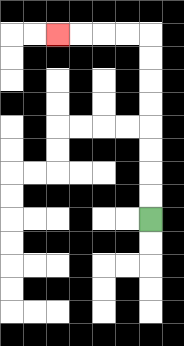{'start': '[6, 9]', 'end': '[2, 1]', 'path_directions': 'U,U,U,U,U,U,U,U,L,L,L,L', 'path_coordinates': '[[6, 9], [6, 8], [6, 7], [6, 6], [6, 5], [6, 4], [6, 3], [6, 2], [6, 1], [5, 1], [4, 1], [3, 1], [2, 1]]'}